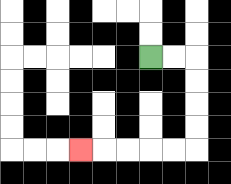{'start': '[6, 2]', 'end': '[3, 6]', 'path_directions': 'R,R,D,D,D,D,L,L,L,L,L', 'path_coordinates': '[[6, 2], [7, 2], [8, 2], [8, 3], [8, 4], [8, 5], [8, 6], [7, 6], [6, 6], [5, 6], [4, 6], [3, 6]]'}